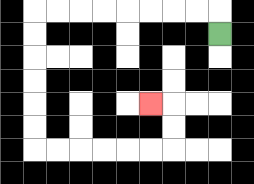{'start': '[9, 1]', 'end': '[6, 4]', 'path_directions': 'U,L,L,L,L,L,L,L,L,D,D,D,D,D,D,R,R,R,R,R,R,U,U,L', 'path_coordinates': '[[9, 1], [9, 0], [8, 0], [7, 0], [6, 0], [5, 0], [4, 0], [3, 0], [2, 0], [1, 0], [1, 1], [1, 2], [1, 3], [1, 4], [1, 5], [1, 6], [2, 6], [3, 6], [4, 6], [5, 6], [6, 6], [7, 6], [7, 5], [7, 4], [6, 4]]'}